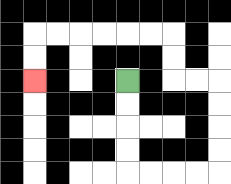{'start': '[5, 3]', 'end': '[1, 3]', 'path_directions': 'D,D,D,D,R,R,R,R,U,U,U,U,L,L,U,U,L,L,L,L,L,L,D,D', 'path_coordinates': '[[5, 3], [5, 4], [5, 5], [5, 6], [5, 7], [6, 7], [7, 7], [8, 7], [9, 7], [9, 6], [9, 5], [9, 4], [9, 3], [8, 3], [7, 3], [7, 2], [7, 1], [6, 1], [5, 1], [4, 1], [3, 1], [2, 1], [1, 1], [1, 2], [1, 3]]'}